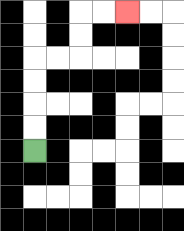{'start': '[1, 6]', 'end': '[5, 0]', 'path_directions': 'U,U,U,U,R,R,U,U,R,R', 'path_coordinates': '[[1, 6], [1, 5], [1, 4], [1, 3], [1, 2], [2, 2], [3, 2], [3, 1], [3, 0], [4, 0], [5, 0]]'}